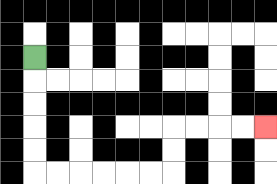{'start': '[1, 2]', 'end': '[11, 5]', 'path_directions': 'D,D,D,D,D,R,R,R,R,R,R,U,U,R,R,R,R', 'path_coordinates': '[[1, 2], [1, 3], [1, 4], [1, 5], [1, 6], [1, 7], [2, 7], [3, 7], [4, 7], [5, 7], [6, 7], [7, 7], [7, 6], [7, 5], [8, 5], [9, 5], [10, 5], [11, 5]]'}